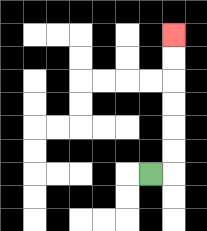{'start': '[6, 7]', 'end': '[7, 1]', 'path_directions': 'R,U,U,U,U,U,U', 'path_coordinates': '[[6, 7], [7, 7], [7, 6], [7, 5], [7, 4], [7, 3], [7, 2], [7, 1]]'}